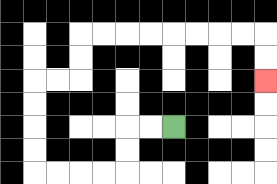{'start': '[7, 5]', 'end': '[11, 3]', 'path_directions': 'L,L,D,D,L,L,L,L,U,U,U,U,R,R,U,U,R,R,R,R,R,R,R,R,D,D', 'path_coordinates': '[[7, 5], [6, 5], [5, 5], [5, 6], [5, 7], [4, 7], [3, 7], [2, 7], [1, 7], [1, 6], [1, 5], [1, 4], [1, 3], [2, 3], [3, 3], [3, 2], [3, 1], [4, 1], [5, 1], [6, 1], [7, 1], [8, 1], [9, 1], [10, 1], [11, 1], [11, 2], [11, 3]]'}